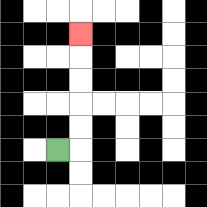{'start': '[2, 6]', 'end': '[3, 1]', 'path_directions': 'R,U,U,U,U,U', 'path_coordinates': '[[2, 6], [3, 6], [3, 5], [3, 4], [3, 3], [3, 2], [3, 1]]'}